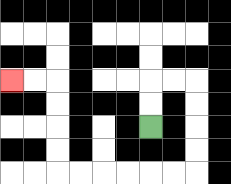{'start': '[6, 5]', 'end': '[0, 3]', 'path_directions': 'U,U,R,R,D,D,D,D,L,L,L,L,L,L,U,U,U,U,L,L', 'path_coordinates': '[[6, 5], [6, 4], [6, 3], [7, 3], [8, 3], [8, 4], [8, 5], [8, 6], [8, 7], [7, 7], [6, 7], [5, 7], [4, 7], [3, 7], [2, 7], [2, 6], [2, 5], [2, 4], [2, 3], [1, 3], [0, 3]]'}